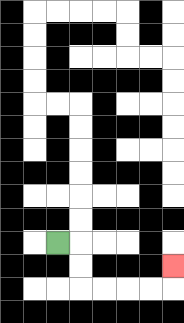{'start': '[2, 10]', 'end': '[7, 11]', 'path_directions': 'R,D,D,R,R,R,R,U', 'path_coordinates': '[[2, 10], [3, 10], [3, 11], [3, 12], [4, 12], [5, 12], [6, 12], [7, 12], [7, 11]]'}